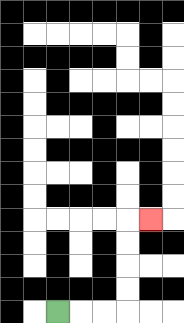{'start': '[2, 13]', 'end': '[6, 9]', 'path_directions': 'R,R,R,U,U,U,U,R', 'path_coordinates': '[[2, 13], [3, 13], [4, 13], [5, 13], [5, 12], [5, 11], [5, 10], [5, 9], [6, 9]]'}